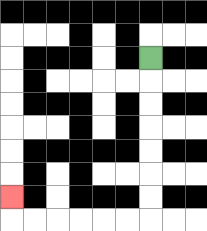{'start': '[6, 2]', 'end': '[0, 8]', 'path_directions': 'D,D,D,D,D,D,D,L,L,L,L,L,L,U', 'path_coordinates': '[[6, 2], [6, 3], [6, 4], [6, 5], [6, 6], [6, 7], [6, 8], [6, 9], [5, 9], [4, 9], [3, 9], [2, 9], [1, 9], [0, 9], [0, 8]]'}